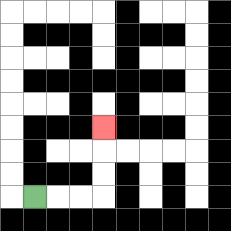{'start': '[1, 8]', 'end': '[4, 5]', 'path_directions': 'R,R,R,U,U,U', 'path_coordinates': '[[1, 8], [2, 8], [3, 8], [4, 8], [4, 7], [4, 6], [4, 5]]'}